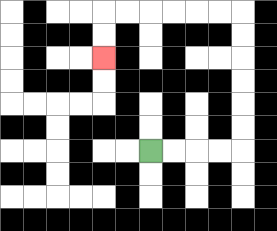{'start': '[6, 6]', 'end': '[4, 2]', 'path_directions': 'R,R,R,R,U,U,U,U,U,U,L,L,L,L,L,L,D,D', 'path_coordinates': '[[6, 6], [7, 6], [8, 6], [9, 6], [10, 6], [10, 5], [10, 4], [10, 3], [10, 2], [10, 1], [10, 0], [9, 0], [8, 0], [7, 0], [6, 0], [5, 0], [4, 0], [4, 1], [4, 2]]'}